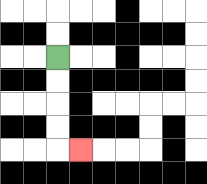{'start': '[2, 2]', 'end': '[3, 6]', 'path_directions': 'D,D,D,D,R', 'path_coordinates': '[[2, 2], [2, 3], [2, 4], [2, 5], [2, 6], [3, 6]]'}